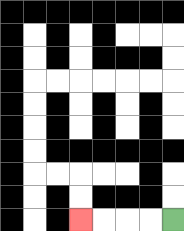{'start': '[7, 9]', 'end': '[3, 9]', 'path_directions': 'L,L,L,L', 'path_coordinates': '[[7, 9], [6, 9], [5, 9], [4, 9], [3, 9]]'}